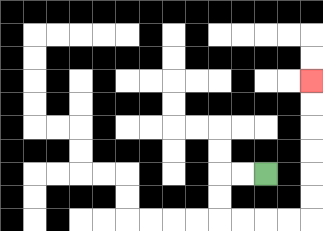{'start': '[11, 7]', 'end': '[13, 3]', 'path_directions': 'L,L,D,D,R,R,R,R,U,U,U,U,U,U', 'path_coordinates': '[[11, 7], [10, 7], [9, 7], [9, 8], [9, 9], [10, 9], [11, 9], [12, 9], [13, 9], [13, 8], [13, 7], [13, 6], [13, 5], [13, 4], [13, 3]]'}